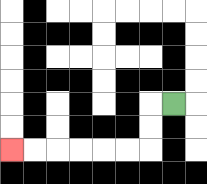{'start': '[7, 4]', 'end': '[0, 6]', 'path_directions': 'L,D,D,L,L,L,L,L,L', 'path_coordinates': '[[7, 4], [6, 4], [6, 5], [6, 6], [5, 6], [4, 6], [3, 6], [2, 6], [1, 6], [0, 6]]'}